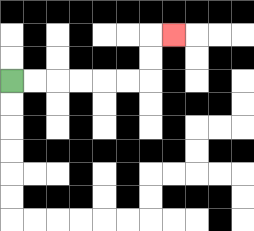{'start': '[0, 3]', 'end': '[7, 1]', 'path_directions': 'R,R,R,R,R,R,U,U,R', 'path_coordinates': '[[0, 3], [1, 3], [2, 3], [3, 3], [4, 3], [5, 3], [6, 3], [6, 2], [6, 1], [7, 1]]'}